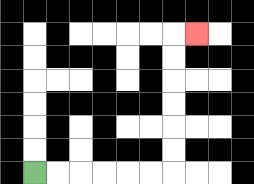{'start': '[1, 7]', 'end': '[8, 1]', 'path_directions': 'R,R,R,R,R,R,U,U,U,U,U,U,R', 'path_coordinates': '[[1, 7], [2, 7], [3, 7], [4, 7], [5, 7], [6, 7], [7, 7], [7, 6], [7, 5], [7, 4], [7, 3], [7, 2], [7, 1], [8, 1]]'}